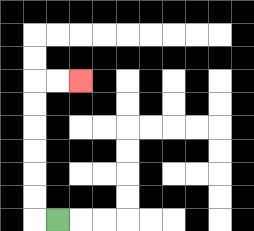{'start': '[2, 9]', 'end': '[3, 3]', 'path_directions': 'L,U,U,U,U,U,U,R,R', 'path_coordinates': '[[2, 9], [1, 9], [1, 8], [1, 7], [1, 6], [1, 5], [1, 4], [1, 3], [2, 3], [3, 3]]'}